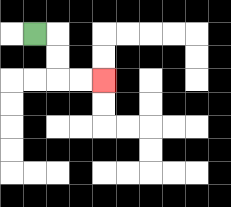{'start': '[1, 1]', 'end': '[4, 3]', 'path_directions': 'R,D,D,R,R', 'path_coordinates': '[[1, 1], [2, 1], [2, 2], [2, 3], [3, 3], [4, 3]]'}